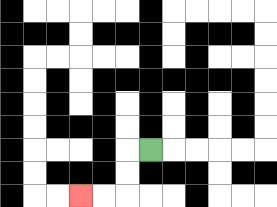{'start': '[6, 6]', 'end': '[3, 8]', 'path_directions': 'L,D,D,L,L', 'path_coordinates': '[[6, 6], [5, 6], [5, 7], [5, 8], [4, 8], [3, 8]]'}